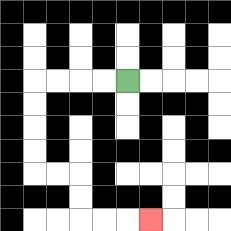{'start': '[5, 3]', 'end': '[6, 9]', 'path_directions': 'L,L,L,L,D,D,D,D,R,R,D,D,R,R,R', 'path_coordinates': '[[5, 3], [4, 3], [3, 3], [2, 3], [1, 3], [1, 4], [1, 5], [1, 6], [1, 7], [2, 7], [3, 7], [3, 8], [3, 9], [4, 9], [5, 9], [6, 9]]'}